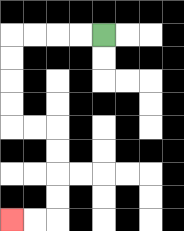{'start': '[4, 1]', 'end': '[0, 9]', 'path_directions': 'L,L,L,L,D,D,D,D,R,R,D,D,D,D,L,L', 'path_coordinates': '[[4, 1], [3, 1], [2, 1], [1, 1], [0, 1], [0, 2], [0, 3], [0, 4], [0, 5], [1, 5], [2, 5], [2, 6], [2, 7], [2, 8], [2, 9], [1, 9], [0, 9]]'}